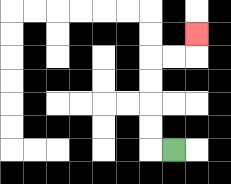{'start': '[7, 6]', 'end': '[8, 1]', 'path_directions': 'L,U,U,U,U,R,R,U', 'path_coordinates': '[[7, 6], [6, 6], [6, 5], [6, 4], [6, 3], [6, 2], [7, 2], [8, 2], [8, 1]]'}